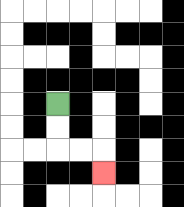{'start': '[2, 4]', 'end': '[4, 7]', 'path_directions': 'D,D,R,R,D', 'path_coordinates': '[[2, 4], [2, 5], [2, 6], [3, 6], [4, 6], [4, 7]]'}